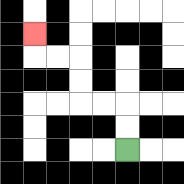{'start': '[5, 6]', 'end': '[1, 1]', 'path_directions': 'U,U,L,L,U,U,L,L,U', 'path_coordinates': '[[5, 6], [5, 5], [5, 4], [4, 4], [3, 4], [3, 3], [3, 2], [2, 2], [1, 2], [1, 1]]'}